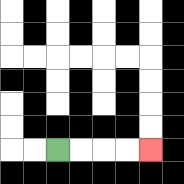{'start': '[2, 6]', 'end': '[6, 6]', 'path_directions': 'R,R,R,R', 'path_coordinates': '[[2, 6], [3, 6], [4, 6], [5, 6], [6, 6]]'}